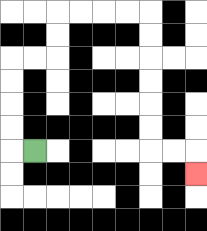{'start': '[1, 6]', 'end': '[8, 7]', 'path_directions': 'L,U,U,U,U,R,R,U,U,R,R,R,R,D,D,D,D,D,D,R,R,D', 'path_coordinates': '[[1, 6], [0, 6], [0, 5], [0, 4], [0, 3], [0, 2], [1, 2], [2, 2], [2, 1], [2, 0], [3, 0], [4, 0], [5, 0], [6, 0], [6, 1], [6, 2], [6, 3], [6, 4], [6, 5], [6, 6], [7, 6], [8, 6], [8, 7]]'}